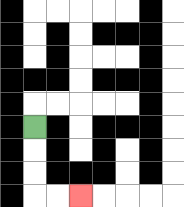{'start': '[1, 5]', 'end': '[3, 8]', 'path_directions': 'D,D,D,R,R', 'path_coordinates': '[[1, 5], [1, 6], [1, 7], [1, 8], [2, 8], [3, 8]]'}